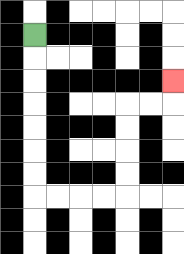{'start': '[1, 1]', 'end': '[7, 3]', 'path_directions': 'D,D,D,D,D,D,D,R,R,R,R,U,U,U,U,R,R,U', 'path_coordinates': '[[1, 1], [1, 2], [1, 3], [1, 4], [1, 5], [1, 6], [1, 7], [1, 8], [2, 8], [3, 8], [4, 8], [5, 8], [5, 7], [5, 6], [5, 5], [5, 4], [6, 4], [7, 4], [7, 3]]'}